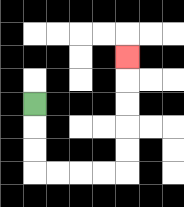{'start': '[1, 4]', 'end': '[5, 2]', 'path_directions': 'D,D,D,R,R,R,R,U,U,U,U,U', 'path_coordinates': '[[1, 4], [1, 5], [1, 6], [1, 7], [2, 7], [3, 7], [4, 7], [5, 7], [5, 6], [5, 5], [5, 4], [5, 3], [5, 2]]'}